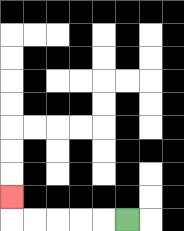{'start': '[5, 9]', 'end': '[0, 8]', 'path_directions': 'L,L,L,L,L,U', 'path_coordinates': '[[5, 9], [4, 9], [3, 9], [2, 9], [1, 9], [0, 9], [0, 8]]'}